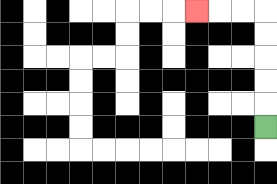{'start': '[11, 5]', 'end': '[8, 0]', 'path_directions': 'U,U,U,U,U,L,L,L', 'path_coordinates': '[[11, 5], [11, 4], [11, 3], [11, 2], [11, 1], [11, 0], [10, 0], [9, 0], [8, 0]]'}